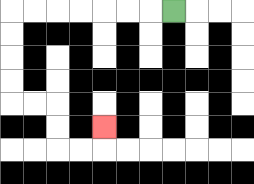{'start': '[7, 0]', 'end': '[4, 5]', 'path_directions': 'L,L,L,L,L,L,L,D,D,D,D,R,R,D,D,R,R,U', 'path_coordinates': '[[7, 0], [6, 0], [5, 0], [4, 0], [3, 0], [2, 0], [1, 0], [0, 0], [0, 1], [0, 2], [0, 3], [0, 4], [1, 4], [2, 4], [2, 5], [2, 6], [3, 6], [4, 6], [4, 5]]'}